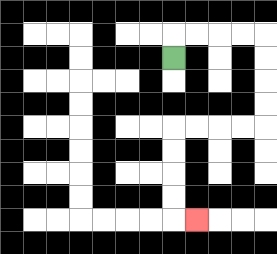{'start': '[7, 2]', 'end': '[8, 9]', 'path_directions': 'U,R,R,R,R,D,D,D,D,L,L,L,L,D,D,D,D,R', 'path_coordinates': '[[7, 2], [7, 1], [8, 1], [9, 1], [10, 1], [11, 1], [11, 2], [11, 3], [11, 4], [11, 5], [10, 5], [9, 5], [8, 5], [7, 5], [7, 6], [7, 7], [7, 8], [7, 9], [8, 9]]'}